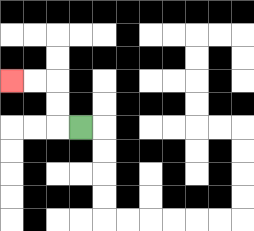{'start': '[3, 5]', 'end': '[0, 3]', 'path_directions': 'L,U,U,L,L', 'path_coordinates': '[[3, 5], [2, 5], [2, 4], [2, 3], [1, 3], [0, 3]]'}